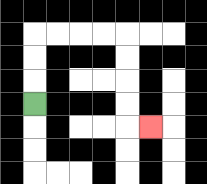{'start': '[1, 4]', 'end': '[6, 5]', 'path_directions': 'U,U,U,R,R,R,R,D,D,D,D,R', 'path_coordinates': '[[1, 4], [1, 3], [1, 2], [1, 1], [2, 1], [3, 1], [4, 1], [5, 1], [5, 2], [5, 3], [5, 4], [5, 5], [6, 5]]'}